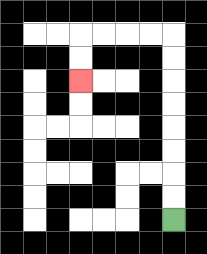{'start': '[7, 9]', 'end': '[3, 3]', 'path_directions': 'U,U,U,U,U,U,U,U,L,L,L,L,D,D', 'path_coordinates': '[[7, 9], [7, 8], [7, 7], [7, 6], [7, 5], [7, 4], [7, 3], [7, 2], [7, 1], [6, 1], [5, 1], [4, 1], [3, 1], [3, 2], [3, 3]]'}